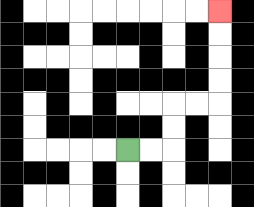{'start': '[5, 6]', 'end': '[9, 0]', 'path_directions': 'R,R,U,U,R,R,U,U,U,U', 'path_coordinates': '[[5, 6], [6, 6], [7, 6], [7, 5], [7, 4], [8, 4], [9, 4], [9, 3], [9, 2], [9, 1], [9, 0]]'}